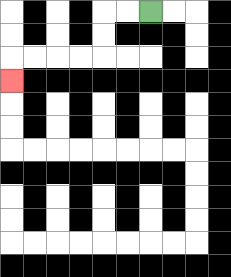{'start': '[6, 0]', 'end': '[0, 3]', 'path_directions': 'L,L,D,D,L,L,L,L,D', 'path_coordinates': '[[6, 0], [5, 0], [4, 0], [4, 1], [4, 2], [3, 2], [2, 2], [1, 2], [0, 2], [0, 3]]'}